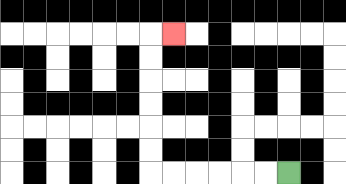{'start': '[12, 7]', 'end': '[7, 1]', 'path_directions': 'L,L,L,L,L,L,U,U,U,U,U,U,R', 'path_coordinates': '[[12, 7], [11, 7], [10, 7], [9, 7], [8, 7], [7, 7], [6, 7], [6, 6], [6, 5], [6, 4], [6, 3], [6, 2], [6, 1], [7, 1]]'}